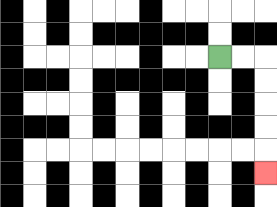{'start': '[9, 2]', 'end': '[11, 7]', 'path_directions': 'R,R,D,D,D,D,D', 'path_coordinates': '[[9, 2], [10, 2], [11, 2], [11, 3], [11, 4], [11, 5], [11, 6], [11, 7]]'}